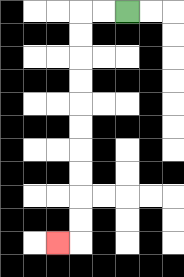{'start': '[5, 0]', 'end': '[2, 10]', 'path_directions': 'L,L,D,D,D,D,D,D,D,D,D,D,L', 'path_coordinates': '[[5, 0], [4, 0], [3, 0], [3, 1], [3, 2], [3, 3], [3, 4], [3, 5], [3, 6], [3, 7], [3, 8], [3, 9], [3, 10], [2, 10]]'}